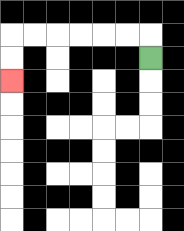{'start': '[6, 2]', 'end': '[0, 3]', 'path_directions': 'U,L,L,L,L,L,L,D,D', 'path_coordinates': '[[6, 2], [6, 1], [5, 1], [4, 1], [3, 1], [2, 1], [1, 1], [0, 1], [0, 2], [0, 3]]'}